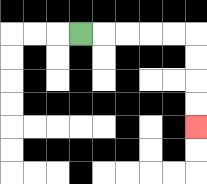{'start': '[3, 1]', 'end': '[8, 5]', 'path_directions': 'R,R,R,R,R,D,D,D,D', 'path_coordinates': '[[3, 1], [4, 1], [5, 1], [6, 1], [7, 1], [8, 1], [8, 2], [8, 3], [8, 4], [8, 5]]'}